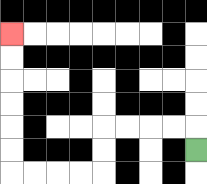{'start': '[8, 6]', 'end': '[0, 1]', 'path_directions': 'U,L,L,L,L,D,D,L,L,L,L,U,U,U,U,U,U', 'path_coordinates': '[[8, 6], [8, 5], [7, 5], [6, 5], [5, 5], [4, 5], [4, 6], [4, 7], [3, 7], [2, 7], [1, 7], [0, 7], [0, 6], [0, 5], [0, 4], [0, 3], [0, 2], [0, 1]]'}